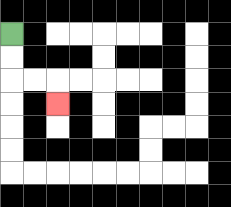{'start': '[0, 1]', 'end': '[2, 4]', 'path_directions': 'D,D,R,R,D', 'path_coordinates': '[[0, 1], [0, 2], [0, 3], [1, 3], [2, 3], [2, 4]]'}